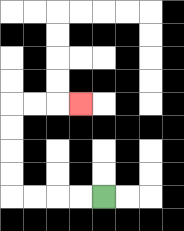{'start': '[4, 8]', 'end': '[3, 4]', 'path_directions': 'L,L,L,L,U,U,U,U,R,R,R', 'path_coordinates': '[[4, 8], [3, 8], [2, 8], [1, 8], [0, 8], [0, 7], [0, 6], [0, 5], [0, 4], [1, 4], [2, 4], [3, 4]]'}